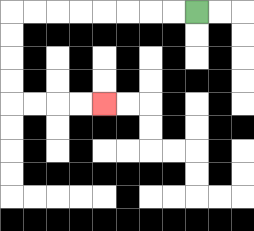{'start': '[8, 0]', 'end': '[4, 4]', 'path_directions': 'L,L,L,L,L,L,L,L,D,D,D,D,R,R,R,R', 'path_coordinates': '[[8, 0], [7, 0], [6, 0], [5, 0], [4, 0], [3, 0], [2, 0], [1, 0], [0, 0], [0, 1], [0, 2], [0, 3], [0, 4], [1, 4], [2, 4], [3, 4], [4, 4]]'}